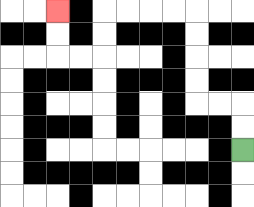{'start': '[10, 6]', 'end': '[2, 0]', 'path_directions': 'U,U,L,L,U,U,U,U,L,L,L,L,D,D,L,L,U,U', 'path_coordinates': '[[10, 6], [10, 5], [10, 4], [9, 4], [8, 4], [8, 3], [8, 2], [8, 1], [8, 0], [7, 0], [6, 0], [5, 0], [4, 0], [4, 1], [4, 2], [3, 2], [2, 2], [2, 1], [2, 0]]'}